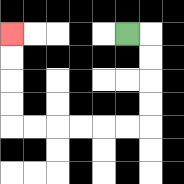{'start': '[5, 1]', 'end': '[0, 1]', 'path_directions': 'R,D,D,D,D,L,L,L,L,L,L,U,U,U,U', 'path_coordinates': '[[5, 1], [6, 1], [6, 2], [6, 3], [6, 4], [6, 5], [5, 5], [4, 5], [3, 5], [2, 5], [1, 5], [0, 5], [0, 4], [0, 3], [0, 2], [0, 1]]'}